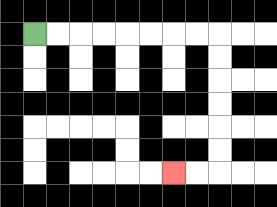{'start': '[1, 1]', 'end': '[7, 7]', 'path_directions': 'R,R,R,R,R,R,R,R,D,D,D,D,D,D,L,L', 'path_coordinates': '[[1, 1], [2, 1], [3, 1], [4, 1], [5, 1], [6, 1], [7, 1], [8, 1], [9, 1], [9, 2], [9, 3], [9, 4], [9, 5], [9, 6], [9, 7], [8, 7], [7, 7]]'}